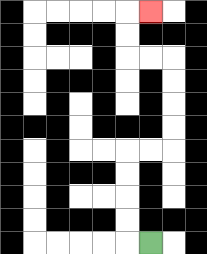{'start': '[6, 10]', 'end': '[6, 0]', 'path_directions': 'L,U,U,U,U,R,R,U,U,U,U,L,L,U,U,R', 'path_coordinates': '[[6, 10], [5, 10], [5, 9], [5, 8], [5, 7], [5, 6], [6, 6], [7, 6], [7, 5], [7, 4], [7, 3], [7, 2], [6, 2], [5, 2], [5, 1], [5, 0], [6, 0]]'}